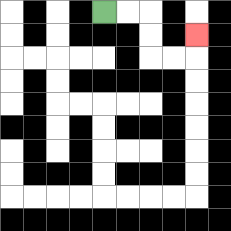{'start': '[4, 0]', 'end': '[8, 1]', 'path_directions': 'R,R,D,D,R,R,U', 'path_coordinates': '[[4, 0], [5, 0], [6, 0], [6, 1], [6, 2], [7, 2], [8, 2], [8, 1]]'}